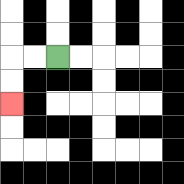{'start': '[2, 2]', 'end': '[0, 4]', 'path_directions': 'L,L,D,D', 'path_coordinates': '[[2, 2], [1, 2], [0, 2], [0, 3], [0, 4]]'}